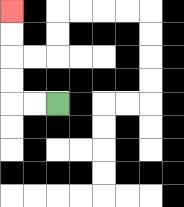{'start': '[2, 4]', 'end': '[0, 0]', 'path_directions': 'L,L,U,U,U,U', 'path_coordinates': '[[2, 4], [1, 4], [0, 4], [0, 3], [0, 2], [0, 1], [0, 0]]'}